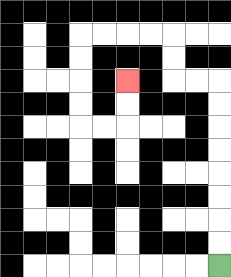{'start': '[9, 11]', 'end': '[5, 3]', 'path_directions': 'U,U,U,U,U,U,U,U,L,L,U,U,L,L,L,L,D,D,D,D,R,R,U,U', 'path_coordinates': '[[9, 11], [9, 10], [9, 9], [9, 8], [9, 7], [9, 6], [9, 5], [9, 4], [9, 3], [8, 3], [7, 3], [7, 2], [7, 1], [6, 1], [5, 1], [4, 1], [3, 1], [3, 2], [3, 3], [3, 4], [3, 5], [4, 5], [5, 5], [5, 4], [5, 3]]'}